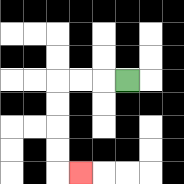{'start': '[5, 3]', 'end': '[3, 7]', 'path_directions': 'L,L,L,D,D,D,D,R', 'path_coordinates': '[[5, 3], [4, 3], [3, 3], [2, 3], [2, 4], [2, 5], [2, 6], [2, 7], [3, 7]]'}